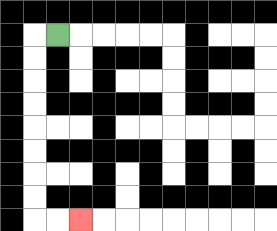{'start': '[2, 1]', 'end': '[3, 9]', 'path_directions': 'L,D,D,D,D,D,D,D,D,R,R', 'path_coordinates': '[[2, 1], [1, 1], [1, 2], [1, 3], [1, 4], [1, 5], [1, 6], [1, 7], [1, 8], [1, 9], [2, 9], [3, 9]]'}